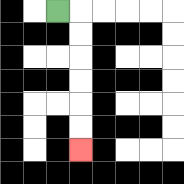{'start': '[2, 0]', 'end': '[3, 6]', 'path_directions': 'R,D,D,D,D,D,D', 'path_coordinates': '[[2, 0], [3, 0], [3, 1], [3, 2], [3, 3], [3, 4], [3, 5], [3, 6]]'}